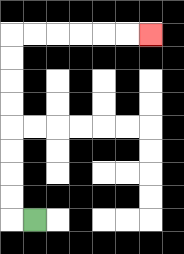{'start': '[1, 9]', 'end': '[6, 1]', 'path_directions': 'L,U,U,U,U,U,U,U,U,R,R,R,R,R,R', 'path_coordinates': '[[1, 9], [0, 9], [0, 8], [0, 7], [0, 6], [0, 5], [0, 4], [0, 3], [0, 2], [0, 1], [1, 1], [2, 1], [3, 1], [4, 1], [5, 1], [6, 1]]'}